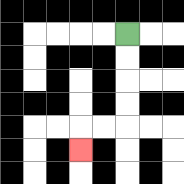{'start': '[5, 1]', 'end': '[3, 6]', 'path_directions': 'D,D,D,D,L,L,D', 'path_coordinates': '[[5, 1], [5, 2], [5, 3], [5, 4], [5, 5], [4, 5], [3, 5], [3, 6]]'}